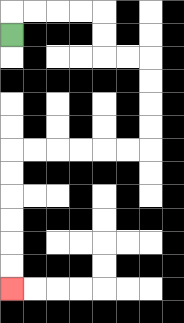{'start': '[0, 1]', 'end': '[0, 12]', 'path_directions': 'U,R,R,R,R,D,D,R,R,D,D,D,D,L,L,L,L,L,L,D,D,D,D,D,D', 'path_coordinates': '[[0, 1], [0, 0], [1, 0], [2, 0], [3, 0], [4, 0], [4, 1], [4, 2], [5, 2], [6, 2], [6, 3], [6, 4], [6, 5], [6, 6], [5, 6], [4, 6], [3, 6], [2, 6], [1, 6], [0, 6], [0, 7], [0, 8], [0, 9], [0, 10], [0, 11], [0, 12]]'}